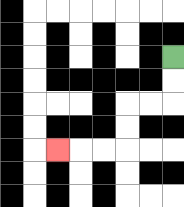{'start': '[7, 2]', 'end': '[2, 6]', 'path_directions': 'D,D,L,L,D,D,L,L,L', 'path_coordinates': '[[7, 2], [7, 3], [7, 4], [6, 4], [5, 4], [5, 5], [5, 6], [4, 6], [3, 6], [2, 6]]'}